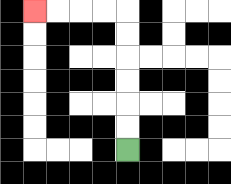{'start': '[5, 6]', 'end': '[1, 0]', 'path_directions': 'U,U,U,U,U,U,L,L,L,L', 'path_coordinates': '[[5, 6], [5, 5], [5, 4], [5, 3], [5, 2], [5, 1], [5, 0], [4, 0], [3, 0], [2, 0], [1, 0]]'}